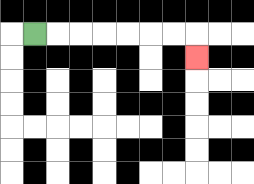{'start': '[1, 1]', 'end': '[8, 2]', 'path_directions': 'R,R,R,R,R,R,R,D', 'path_coordinates': '[[1, 1], [2, 1], [3, 1], [4, 1], [5, 1], [6, 1], [7, 1], [8, 1], [8, 2]]'}